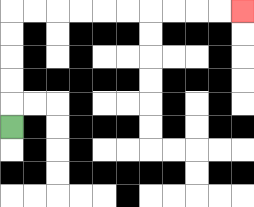{'start': '[0, 5]', 'end': '[10, 0]', 'path_directions': 'U,U,U,U,U,R,R,R,R,R,R,R,R,R,R', 'path_coordinates': '[[0, 5], [0, 4], [0, 3], [0, 2], [0, 1], [0, 0], [1, 0], [2, 0], [3, 0], [4, 0], [5, 0], [6, 0], [7, 0], [8, 0], [9, 0], [10, 0]]'}